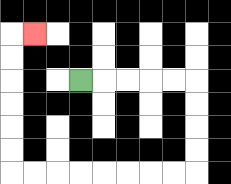{'start': '[3, 3]', 'end': '[1, 1]', 'path_directions': 'R,R,R,R,R,D,D,D,D,L,L,L,L,L,L,L,L,U,U,U,U,U,U,R', 'path_coordinates': '[[3, 3], [4, 3], [5, 3], [6, 3], [7, 3], [8, 3], [8, 4], [8, 5], [8, 6], [8, 7], [7, 7], [6, 7], [5, 7], [4, 7], [3, 7], [2, 7], [1, 7], [0, 7], [0, 6], [0, 5], [0, 4], [0, 3], [0, 2], [0, 1], [1, 1]]'}